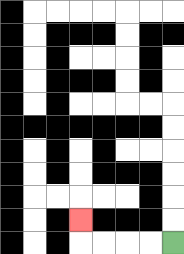{'start': '[7, 10]', 'end': '[3, 9]', 'path_directions': 'L,L,L,L,U', 'path_coordinates': '[[7, 10], [6, 10], [5, 10], [4, 10], [3, 10], [3, 9]]'}